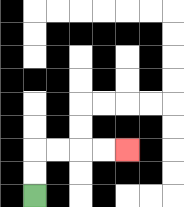{'start': '[1, 8]', 'end': '[5, 6]', 'path_directions': 'U,U,R,R,R,R', 'path_coordinates': '[[1, 8], [1, 7], [1, 6], [2, 6], [3, 6], [4, 6], [5, 6]]'}